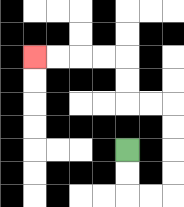{'start': '[5, 6]', 'end': '[1, 2]', 'path_directions': 'D,D,R,R,U,U,U,U,L,L,U,U,L,L,L,L', 'path_coordinates': '[[5, 6], [5, 7], [5, 8], [6, 8], [7, 8], [7, 7], [7, 6], [7, 5], [7, 4], [6, 4], [5, 4], [5, 3], [5, 2], [4, 2], [3, 2], [2, 2], [1, 2]]'}